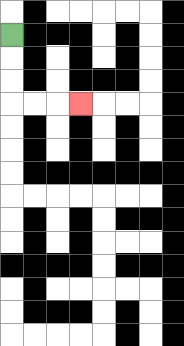{'start': '[0, 1]', 'end': '[3, 4]', 'path_directions': 'D,D,D,R,R,R', 'path_coordinates': '[[0, 1], [0, 2], [0, 3], [0, 4], [1, 4], [2, 4], [3, 4]]'}